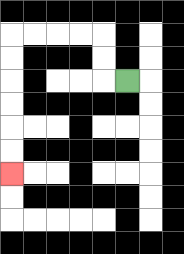{'start': '[5, 3]', 'end': '[0, 7]', 'path_directions': 'L,U,U,L,L,L,L,D,D,D,D,D,D', 'path_coordinates': '[[5, 3], [4, 3], [4, 2], [4, 1], [3, 1], [2, 1], [1, 1], [0, 1], [0, 2], [0, 3], [0, 4], [0, 5], [0, 6], [0, 7]]'}